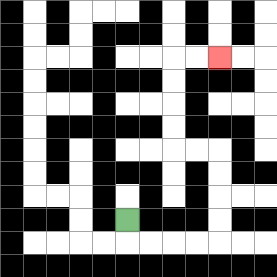{'start': '[5, 9]', 'end': '[9, 2]', 'path_directions': 'D,R,R,R,R,U,U,U,U,L,L,U,U,U,U,R,R', 'path_coordinates': '[[5, 9], [5, 10], [6, 10], [7, 10], [8, 10], [9, 10], [9, 9], [9, 8], [9, 7], [9, 6], [8, 6], [7, 6], [7, 5], [7, 4], [7, 3], [7, 2], [8, 2], [9, 2]]'}